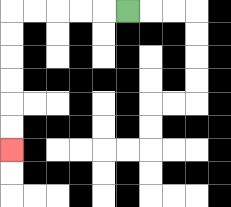{'start': '[5, 0]', 'end': '[0, 6]', 'path_directions': 'L,L,L,L,L,D,D,D,D,D,D', 'path_coordinates': '[[5, 0], [4, 0], [3, 0], [2, 0], [1, 0], [0, 0], [0, 1], [0, 2], [0, 3], [0, 4], [0, 5], [0, 6]]'}